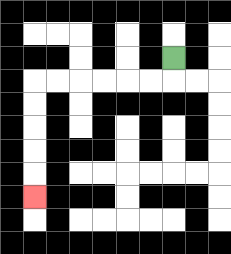{'start': '[7, 2]', 'end': '[1, 8]', 'path_directions': 'D,L,L,L,L,L,L,D,D,D,D,D', 'path_coordinates': '[[7, 2], [7, 3], [6, 3], [5, 3], [4, 3], [3, 3], [2, 3], [1, 3], [1, 4], [1, 5], [1, 6], [1, 7], [1, 8]]'}